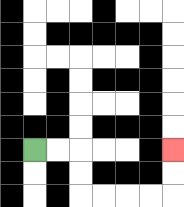{'start': '[1, 6]', 'end': '[7, 6]', 'path_directions': 'R,R,D,D,R,R,R,R,U,U', 'path_coordinates': '[[1, 6], [2, 6], [3, 6], [3, 7], [3, 8], [4, 8], [5, 8], [6, 8], [7, 8], [7, 7], [7, 6]]'}